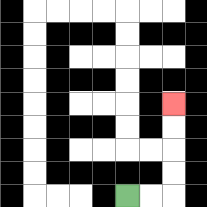{'start': '[5, 8]', 'end': '[7, 4]', 'path_directions': 'R,R,U,U,U,U', 'path_coordinates': '[[5, 8], [6, 8], [7, 8], [7, 7], [7, 6], [7, 5], [7, 4]]'}